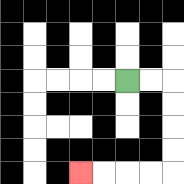{'start': '[5, 3]', 'end': '[3, 7]', 'path_directions': 'R,R,D,D,D,D,L,L,L,L', 'path_coordinates': '[[5, 3], [6, 3], [7, 3], [7, 4], [7, 5], [7, 6], [7, 7], [6, 7], [5, 7], [4, 7], [3, 7]]'}